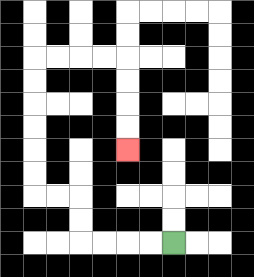{'start': '[7, 10]', 'end': '[5, 6]', 'path_directions': 'L,L,L,L,U,U,L,L,U,U,U,U,U,U,R,R,R,R,D,D,D,D', 'path_coordinates': '[[7, 10], [6, 10], [5, 10], [4, 10], [3, 10], [3, 9], [3, 8], [2, 8], [1, 8], [1, 7], [1, 6], [1, 5], [1, 4], [1, 3], [1, 2], [2, 2], [3, 2], [4, 2], [5, 2], [5, 3], [5, 4], [5, 5], [5, 6]]'}